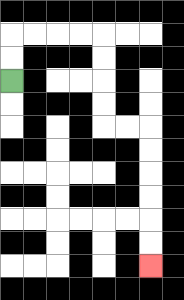{'start': '[0, 3]', 'end': '[6, 11]', 'path_directions': 'U,U,R,R,R,R,D,D,D,D,R,R,D,D,D,D,D,D', 'path_coordinates': '[[0, 3], [0, 2], [0, 1], [1, 1], [2, 1], [3, 1], [4, 1], [4, 2], [4, 3], [4, 4], [4, 5], [5, 5], [6, 5], [6, 6], [6, 7], [6, 8], [6, 9], [6, 10], [6, 11]]'}